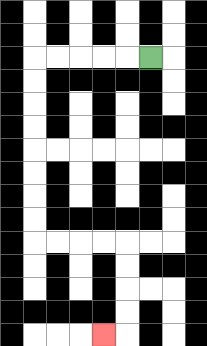{'start': '[6, 2]', 'end': '[4, 14]', 'path_directions': 'L,L,L,L,L,D,D,D,D,D,D,D,D,R,R,R,R,D,D,D,D,L', 'path_coordinates': '[[6, 2], [5, 2], [4, 2], [3, 2], [2, 2], [1, 2], [1, 3], [1, 4], [1, 5], [1, 6], [1, 7], [1, 8], [1, 9], [1, 10], [2, 10], [3, 10], [4, 10], [5, 10], [5, 11], [5, 12], [5, 13], [5, 14], [4, 14]]'}